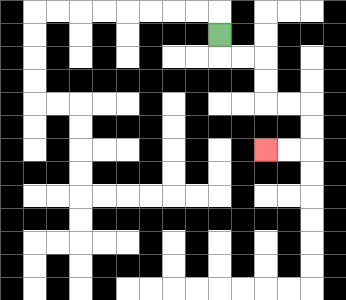{'start': '[9, 1]', 'end': '[11, 6]', 'path_directions': 'D,R,R,D,D,R,R,D,D,L,L', 'path_coordinates': '[[9, 1], [9, 2], [10, 2], [11, 2], [11, 3], [11, 4], [12, 4], [13, 4], [13, 5], [13, 6], [12, 6], [11, 6]]'}